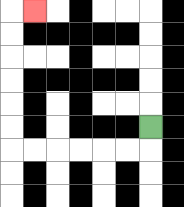{'start': '[6, 5]', 'end': '[1, 0]', 'path_directions': 'D,L,L,L,L,L,L,U,U,U,U,U,U,R', 'path_coordinates': '[[6, 5], [6, 6], [5, 6], [4, 6], [3, 6], [2, 6], [1, 6], [0, 6], [0, 5], [0, 4], [0, 3], [0, 2], [0, 1], [0, 0], [1, 0]]'}